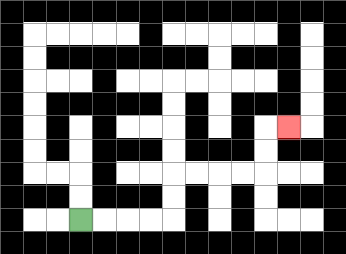{'start': '[3, 9]', 'end': '[12, 5]', 'path_directions': 'R,R,R,R,U,U,R,R,R,R,U,U,R', 'path_coordinates': '[[3, 9], [4, 9], [5, 9], [6, 9], [7, 9], [7, 8], [7, 7], [8, 7], [9, 7], [10, 7], [11, 7], [11, 6], [11, 5], [12, 5]]'}